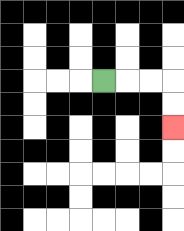{'start': '[4, 3]', 'end': '[7, 5]', 'path_directions': 'R,R,R,D,D', 'path_coordinates': '[[4, 3], [5, 3], [6, 3], [7, 3], [7, 4], [7, 5]]'}